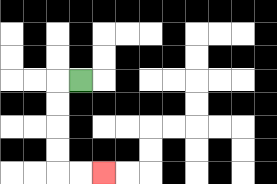{'start': '[3, 3]', 'end': '[4, 7]', 'path_directions': 'L,D,D,D,D,R,R', 'path_coordinates': '[[3, 3], [2, 3], [2, 4], [2, 5], [2, 6], [2, 7], [3, 7], [4, 7]]'}